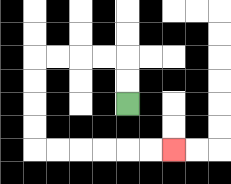{'start': '[5, 4]', 'end': '[7, 6]', 'path_directions': 'U,U,L,L,L,L,D,D,D,D,R,R,R,R,R,R', 'path_coordinates': '[[5, 4], [5, 3], [5, 2], [4, 2], [3, 2], [2, 2], [1, 2], [1, 3], [1, 4], [1, 5], [1, 6], [2, 6], [3, 6], [4, 6], [5, 6], [6, 6], [7, 6]]'}